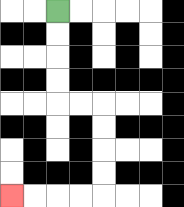{'start': '[2, 0]', 'end': '[0, 8]', 'path_directions': 'D,D,D,D,R,R,D,D,D,D,L,L,L,L', 'path_coordinates': '[[2, 0], [2, 1], [2, 2], [2, 3], [2, 4], [3, 4], [4, 4], [4, 5], [4, 6], [4, 7], [4, 8], [3, 8], [2, 8], [1, 8], [0, 8]]'}